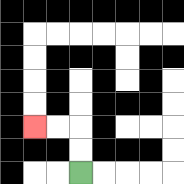{'start': '[3, 7]', 'end': '[1, 5]', 'path_directions': 'U,U,L,L', 'path_coordinates': '[[3, 7], [3, 6], [3, 5], [2, 5], [1, 5]]'}